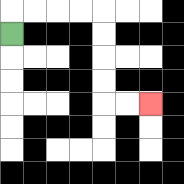{'start': '[0, 1]', 'end': '[6, 4]', 'path_directions': 'U,R,R,R,R,D,D,D,D,R,R', 'path_coordinates': '[[0, 1], [0, 0], [1, 0], [2, 0], [3, 0], [4, 0], [4, 1], [4, 2], [4, 3], [4, 4], [5, 4], [6, 4]]'}